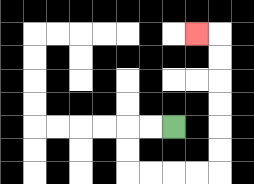{'start': '[7, 5]', 'end': '[8, 1]', 'path_directions': 'L,L,D,D,R,R,R,R,U,U,U,U,U,U,L', 'path_coordinates': '[[7, 5], [6, 5], [5, 5], [5, 6], [5, 7], [6, 7], [7, 7], [8, 7], [9, 7], [9, 6], [9, 5], [9, 4], [9, 3], [9, 2], [9, 1], [8, 1]]'}